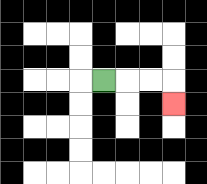{'start': '[4, 3]', 'end': '[7, 4]', 'path_directions': 'R,R,R,D', 'path_coordinates': '[[4, 3], [5, 3], [6, 3], [7, 3], [7, 4]]'}